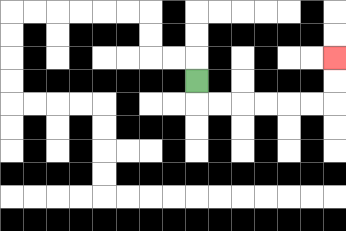{'start': '[8, 3]', 'end': '[14, 2]', 'path_directions': 'D,R,R,R,R,R,R,U,U', 'path_coordinates': '[[8, 3], [8, 4], [9, 4], [10, 4], [11, 4], [12, 4], [13, 4], [14, 4], [14, 3], [14, 2]]'}